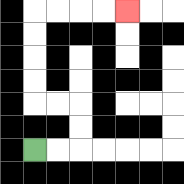{'start': '[1, 6]', 'end': '[5, 0]', 'path_directions': 'R,R,U,U,L,L,U,U,U,U,R,R,R,R', 'path_coordinates': '[[1, 6], [2, 6], [3, 6], [3, 5], [3, 4], [2, 4], [1, 4], [1, 3], [1, 2], [1, 1], [1, 0], [2, 0], [3, 0], [4, 0], [5, 0]]'}